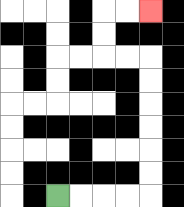{'start': '[2, 8]', 'end': '[6, 0]', 'path_directions': 'R,R,R,R,U,U,U,U,U,U,L,L,U,U,R,R', 'path_coordinates': '[[2, 8], [3, 8], [4, 8], [5, 8], [6, 8], [6, 7], [6, 6], [6, 5], [6, 4], [6, 3], [6, 2], [5, 2], [4, 2], [4, 1], [4, 0], [5, 0], [6, 0]]'}